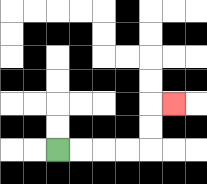{'start': '[2, 6]', 'end': '[7, 4]', 'path_directions': 'R,R,R,R,U,U,R', 'path_coordinates': '[[2, 6], [3, 6], [4, 6], [5, 6], [6, 6], [6, 5], [6, 4], [7, 4]]'}